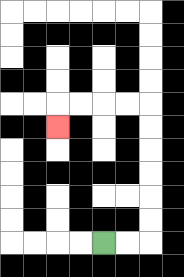{'start': '[4, 10]', 'end': '[2, 5]', 'path_directions': 'R,R,U,U,U,U,U,U,L,L,L,L,D', 'path_coordinates': '[[4, 10], [5, 10], [6, 10], [6, 9], [6, 8], [6, 7], [6, 6], [6, 5], [6, 4], [5, 4], [4, 4], [3, 4], [2, 4], [2, 5]]'}